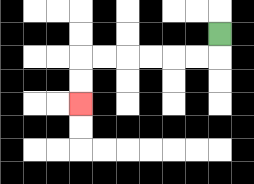{'start': '[9, 1]', 'end': '[3, 4]', 'path_directions': 'D,L,L,L,L,L,L,D,D', 'path_coordinates': '[[9, 1], [9, 2], [8, 2], [7, 2], [6, 2], [5, 2], [4, 2], [3, 2], [3, 3], [3, 4]]'}